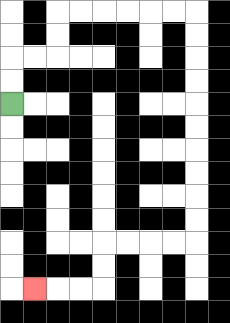{'start': '[0, 4]', 'end': '[1, 12]', 'path_directions': 'U,U,R,R,U,U,R,R,R,R,R,R,D,D,D,D,D,D,D,D,D,D,L,L,L,L,D,D,L,L,L', 'path_coordinates': '[[0, 4], [0, 3], [0, 2], [1, 2], [2, 2], [2, 1], [2, 0], [3, 0], [4, 0], [5, 0], [6, 0], [7, 0], [8, 0], [8, 1], [8, 2], [8, 3], [8, 4], [8, 5], [8, 6], [8, 7], [8, 8], [8, 9], [8, 10], [7, 10], [6, 10], [5, 10], [4, 10], [4, 11], [4, 12], [3, 12], [2, 12], [1, 12]]'}